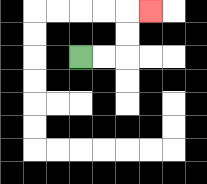{'start': '[3, 2]', 'end': '[6, 0]', 'path_directions': 'R,R,U,U,R', 'path_coordinates': '[[3, 2], [4, 2], [5, 2], [5, 1], [5, 0], [6, 0]]'}